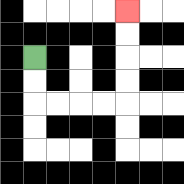{'start': '[1, 2]', 'end': '[5, 0]', 'path_directions': 'D,D,R,R,R,R,U,U,U,U', 'path_coordinates': '[[1, 2], [1, 3], [1, 4], [2, 4], [3, 4], [4, 4], [5, 4], [5, 3], [5, 2], [5, 1], [5, 0]]'}